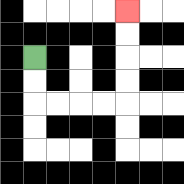{'start': '[1, 2]', 'end': '[5, 0]', 'path_directions': 'D,D,R,R,R,R,U,U,U,U', 'path_coordinates': '[[1, 2], [1, 3], [1, 4], [2, 4], [3, 4], [4, 4], [5, 4], [5, 3], [5, 2], [5, 1], [5, 0]]'}